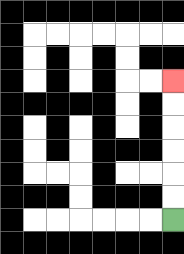{'start': '[7, 9]', 'end': '[7, 3]', 'path_directions': 'U,U,U,U,U,U', 'path_coordinates': '[[7, 9], [7, 8], [7, 7], [7, 6], [7, 5], [7, 4], [7, 3]]'}